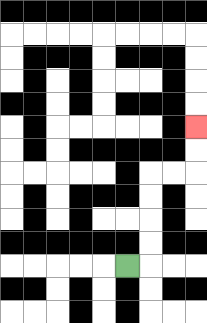{'start': '[5, 11]', 'end': '[8, 5]', 'path_directions': 'R,U,U,U,U,R,R,U,U', 'path_coordinates': '[[5, 11], [6, 11], [6, 10], [6, 9], [6, 8], [6, 7], [7, 7], [8, 7], [8, 6], [8, 5]]'}